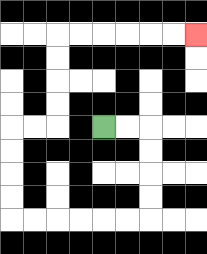{'start': '[4, 5]', 'end': '[8, 1]', 'path_directions': 'R,R,D,D,D,D,L,L,L,L,L,L,U,U,U,U,R,R,U,U,U,U,R,R,R,R,R,R', 'path_coordinates': '[[4, 5], [5, 5], [6, 5], [6, 6], [6, 7], [6, 8], [6, 9], [5, 9], [4, 9], [3, 9], [2, 9], [1, 9], [0, 9], [0, 8], [0, 7], [0, 6], [0, 5], [1, 5], [2, 5], [2, 4], [2, 3], [2, 2], [2, 1], [3, 1], [4, 1], [5, 1], [6, 1], [7, 1], [8, 1]]'}